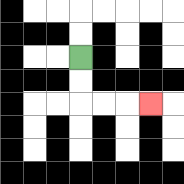{'start': '[3, 2]', 'end': '[6, 4]', 'path_directions': 'D,D,R,R,R', 'path_coordinates': '[[3, 2], [3, 3], [3, 4], [4, 4], [5, 4], [6, 4]]'}